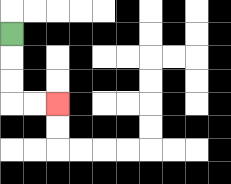{'start': '[0, 1]', 'end': '[2, 4]', 'path_directions': 'D,D,D,R,R', 'path_coordinates': '[[0, 1], [0, 2], [0, 3], [0, 4], [1, 4], [2, 4]]'}